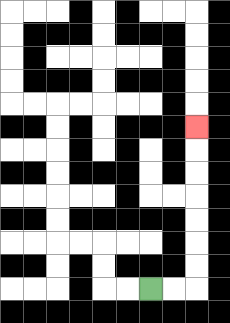{'start': '[6, 12]', 'end': '[8, 5]', 'path_directions': 'R,R,U,U,U,U,U,U,U', 'path_coordinates': '[[6, 12], [7, 12], [8, 12], [8, 11], [8, 10], [8, 9], [8, 8], [8, 7], [8, 6], [8, 5]]'}